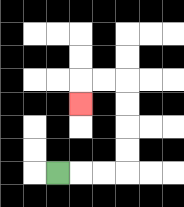{'start': '[2, 7]', 'end': '[3, 4]', 'path_directions': 'R,R,R,U,U,U,U,L,L,D', 'path_coordinates': '[[2, 7], [3, 7], [4, 7], [5, 7], [5, 6], [5, 5], [5, 4], [5, 3], [4, 3], [3, 3], [3, 4]]'}